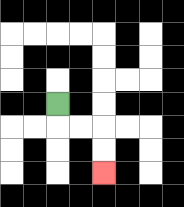{'start': '[2, 4]', 'end': '[4, 7]', 'path_directions': 'D,R,R,D,D', 'path_coordinates': '[[2, 4], [2, 5], [3, 5], [4, 5], [4, 6], [4, 7]]'}